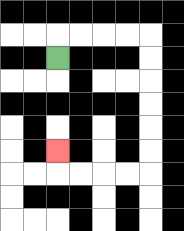{'start': '[2, 2]', 'end': '[2, 6]', 'path_directions': 'U,R,R,R,R,D,D,D,D,D,D,L,L,L,L,U', 'path_coordinates': '[[2, 2], [2, 1], [3, 1], [4, 1], [5, 1], [6, 1], [6, 2], [6, 3], [6, 4], [6, 5], [6, 6], [6, 7], [5, 7], [4, 7], [3, 7], [2, 7], [2, 6]]'}